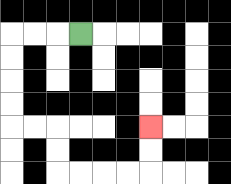{'start': '[3, 1]', 'end': '[6, 5]', 'path_directions': 'L,L,L,D,D,D,D,R,R,D,D,R,R,R,R,U,U', 'path_coordinates': '[[3, 1], [2, 1], [1, 1], [0, 1], [0, 2], [0, 3], [0, 4], [0, 5], [1, 5], [2, 5], [2, 6], [2, 7], [3, 7], [4, 7], [5, 7], [6, 7], [6, 6], [6, 5]]'}